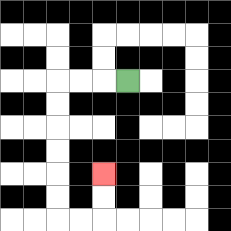{'start': '[5, 3]', 'end': '[4, 7]', 'path_directions': 'L,L,L,D,D,D,D,D,D,R,R,U,U', 'path_coordinates': '[[5, 3], [4, 3], [3, 3], [2, 3], [2, 4], [2, 5], [2, 6], [2, 7], [2, 8], [2, 9], [3, 9], [4, 9], [4, 8], [4, 7]]'}